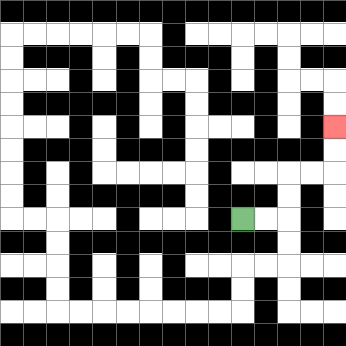{'start': '[10, 9]', 'end': '[14, 5]', 'path_directions': 'R,R,U,U,R,R,U,U', 'path_coordinates': '[[10, 9], [11, 9], [12, 9], [12, 8], [12, 7], [13, 7], [14, 7], [14, 6], [14, 5]]'}